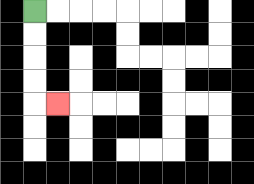{'start': '[1, 0]', 'end': '[2, 4]', 'path_directions': 'D,D,D,D,R', 'path_coordinates': '[[1, 0], [1, 1], [1, 2], [1, 3], [1, 4], [2, 4]]'}